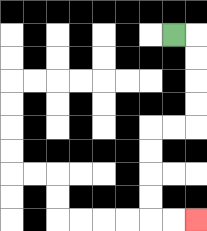{'start': '[7, 1]', 'end': '[8, 9]', 'path_directions': 'R,D,D,D,D,L,L,D,D,D,D,R,R', 'path_coordinates': '[[7, 1], [8, 1], [8, 2], [8, 3], [8, 4], [8, 5], [7, 5], [6, 5], [6, 6], [6, 7], [6, 8], [6, 9], [7, 9], [8, 9]]'}